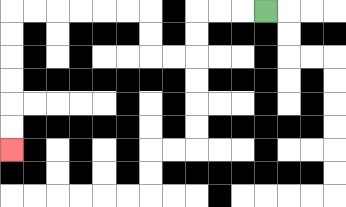{'start': '[11, 0]', 'end': '[0, 6]', 'path_directions': 'L,L,L,D,D,L,L,U,U,L,L,L,L,L,L,D,D,D,D,D,D', 'path_coordinates': '[[11, 0], [10, 0], [9, 0], [8, 0], [8, 1], [8, 2], [7, 2], [6, 2], [6, 1], [6, 0], [5, 0], [4, 0], [3, 0], [2, 0], [1, 0], [0, 0], [0, 1], [0, 2], [0, 3], [0, 4], [0, 5], [0, 6]]'}